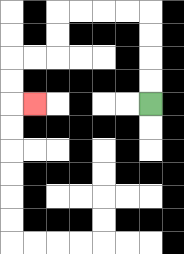{'start': '[6, 4]', 'end': '[1, 4]', 'path_directions': 'U,U,U,U,L,L,L,L,D,D,L,L,D,D,R', 'path_coordinates': '[[6, 4], [6, 3], [6, 2], [6, 1], [6, 0], [5, 0], [4, 0], [3, 0], [2, 0], [2, 1], [2, 2], [1, 2], [0, 2], [0, 3], [0, 4], [1, 4]]'}